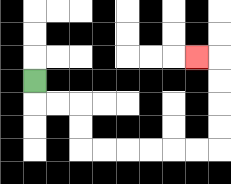{'start': '[1, 3]', 'end': '[8, 2]', 'path_directions': 'D,R,R,D,D,R,R,R,R,R,R,U,U,U,U,L', 'path_coordinates': '[[1, 3], [1, 4], [2, 4], [3, 4], [3, 5], [3, 6], [4, 6], [5, 6], [6, 6], [7, 6], [8, 6], [9, 6], [9, 5], [9, 4], [9, 3], [9, 2], [8, 2]]'}